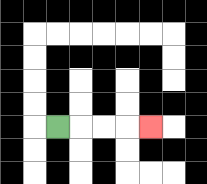{'start': '[2, 5]', 'end': '[6, 5]', 'path_directions': 'R,R,R,R', 'path_coordinates': '[[2, 5], [3, 5], [4, 5], [5, 5], [6, 5]]'}